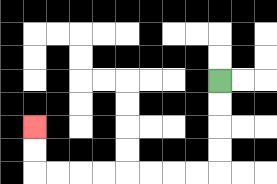{'start': '[9, 3]', 'end': '[1, 5]', 'path_directions': 'D,D,D,D,L,L,L,L,L,L,L,L,U,U', 'path_coordinates': '[[9, 3], [9, 4], [9, 5], [9, 6], [9, 7], [8, 7], [7, 7], [6, 7], [5, 7], [4, 7], [3, 7], [2, 7], [1, 7], [1, 6], [1, 5]]'}